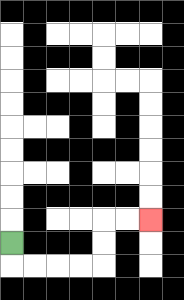{'start': '[0, 10]', 'end': '[6, 9]', 'path_directions': 'D,R,R,R,R,U,U,R,R', 'path_coordinates': '[[0, 10], [0, 11], [1, 11], [2, 11], [3, 11], [4, 11], [4, 10], [4, 9], [5, 9], [6, 9]]'}